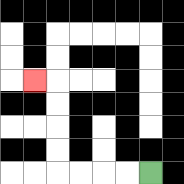{'start': '[6, 7]', 'end': '[1, 3]', 'path_directions': 'L,L,L,L,U,U,U,U,L', 'path_coordinates': '[[6, 7], [5, 7], [4, 7], [3, 7], [2, 7], [2, 6], [2, 5], [2, 4], [2, 3], [1, 3]]'}